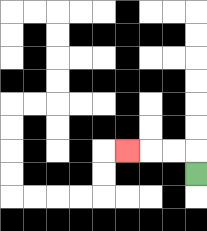{'start': '[8, 7]', 'end': '[5, 6]', 'path_directions': 'U,L,L,L', 'path_coordinates': '[[8, 7], [8, 6], [7, 6], [6, 6], [5, 6]]'}